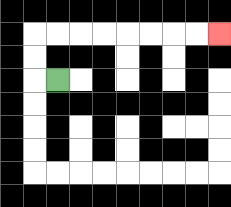{'start': '[2, 3]', 'end': '[9, 1]', 'path_directions': 'L,U,U,R,R,R,R,R,R,R,R', 'path_coordinates': '[[2, 3], [1, 3], [1, 2], [1, 1], [2, 1], [3, 1], [4, 1], [5, 1], [6, 1], [7, 1], [8, 1], [9, 1]]'}